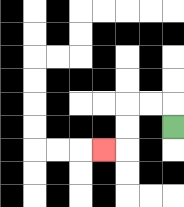{'start': '[7, 5]', 'end': '[4, 6]', 'path_directions': 'U,L,L,D,D,L', 'path_coordinates': '[[7, 5], [7, 4], [6, 4], [5, 4], [5, 5], [5, 6], [4, 6]]'}